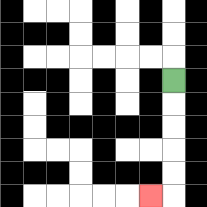{'start': '[7, 3]', 'end': '[6, 8]', 'path_directions': 'D,D,D,D,D,L', 'path_coordinates': '[[7, 3], [7, 4], [7, 5], [7, 6], [7, 7], [7, 8], [6, 8]]'}